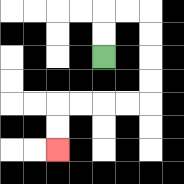{'start': '[4, 2]', 'end': '[2, 6]', 'path_directions': 'U,U,R,R,D,D,D,D,L,L,L,L,D,D', 'path_coordinates': '[[4, 2], [4, 1], [4, 0], [5, 0], [6, 0], [6, 1], [6, 2], [6, 3], [6, 4], [5, 4], [4, 4], [3, 4], [2, 4], [2, 5], [2, 6]]'}